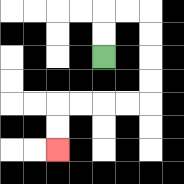{'start': '[4, 2]', 'end': '[2, 6]', 'path_directions': 'U,U,R,R,D,D,D,D,L,L,L,L,D,D', 'path_coordinates': '[[4, 2], [4, 1], [4, 0], [5, 0], [6, 0], [6, 1], [6, 2], [6, 3], [6, 4], [5, 4], [4, 4], [3, 4], [2, 4], [2, 5], [2, 6]]'}